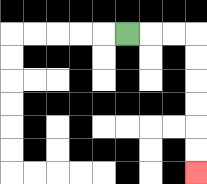{'start': '[5, 1]', 'end': '[8, 7]', 'path_directions': 'R,R,R,D,D,D,D,D,D', 'path_coordinates': '[[5, 1], [6, 1], [7, 1], [8, 1], [8, 2], [8, 3], [8, 4], [8, 5], [8, 6], [8, 7]]'}